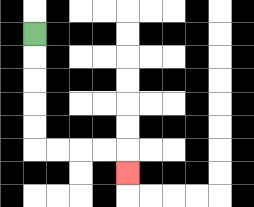{'start': '[1, 1]', 'end': '[5, 7]', 'path_directions': 'D,D,D,D,D,R,R,R,R,D', 'path_coordinates': '[[1, 1], [1, 2], [1, 3], [1, 4], [1, 5], [1, 6], [2, 6], [3, 6], [4, 6], [5, 6], [5, 7]]'}